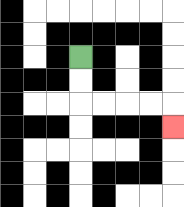{'start': '[3, 2]', 'end': '[7, 5]', 'path_directions': 'D,D,R,R,R,R,D', 'path_coordinates': '[[3, 2], [3, 3], [3, 4], [4, 4], [5, 4], [6, 4], [7, 4], [7, 5]]'}